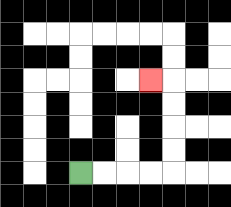{'start': '[3, 7]', 'end': '[6, 3]', 'path_directions': 'R,R,R,R,U,U,U,U,L', 'path_coordinates': '[[3, 7], [4, 7], [5, 7], [6, 7], [7, 7], [7, 6], [7, 5], [7, 4], [7, 3], [6, 3]]'}